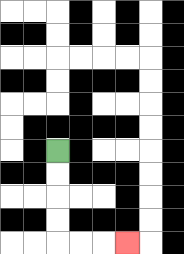{'start': '[2, 6]', 'end': '[5, 10]', 'path_directions': 'D,D,D,D,R,R,R', 'path_coordinates': '[[2, 6], [2, 7], [2, 8], [2, 9], [2, 10], [3, 10], [4, 10], [5, 10]]'}